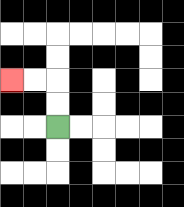{'start': '[2, 5]', 'end': '[0, 3]', 'path_directions': 'U,U,L,L', 'path_coordinates': '[[2, 5], [2, 4], [2, 3], [1, 3], [0, 3]]'}